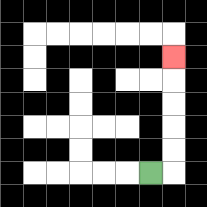{'start': '[6, 7]', 'end': '[7, 2]', 'path_directions': 'R,U,U,U,U,U', 'path_coordinates': '[[6, 7], [7, 7], [7, 6], [7, 5], [7, 4], [7, 3], [7, 2]]'}